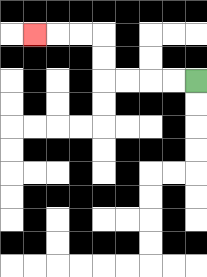{'start': '[8, 3]', 'end': '[1, 1]', 'path_directions': 'L,L,L,L,U,U,L,L,L', 'path_coordinates': '[[8, 3], [7, 3], [6, 3], [5, 3], [4, 3], [4, 2], [4, 1], [3, 1], [2, 1], [1, 1]]'}